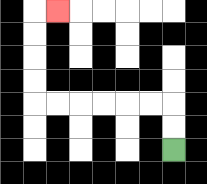{'start': '[7, 6]', 'end': '[2, 0]', 'path_directions': 'U,U,L,L,L,L,L,L,U,U,U,U,R', 'path_coordinates': '[[7, 6], [7, 5], [7, 4], [6, 4], [5, 4], [4, 4], [3, 4], [2, 4], [1, 4], [1, 3], [1, 2], [1, 1], [1, 0], [2, 0]]'}